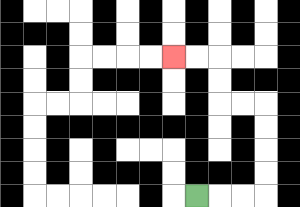{'start': '[8, 8]', 'end': '[7, 2]', 'path_directions': 'R,R,R,U,U,U,U,L,L,U,U,L,L', 'path_coordinates': '[[8, 8], [9, 8], [10, 8], [11, 8], [11, 7], [11, 6], [11, 5], [11, 4], [10, 4], [9, 4], [9, 3], [9, 2], [8, 2], [7, 2]]'}